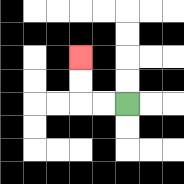{'start': '[5, 4]', 'end': '[3, 2]', 'path_directions': 'L,L,U,U', 'path_coordinates': '[[5, 4], [4, 4], [3, 4], [3, 3], [3, 2]]'}